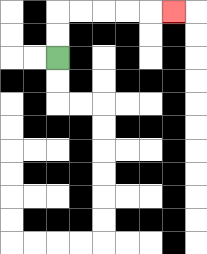{'start': '[2, 2]', 'end': '[7, 0]', 'path_directions': 'U,U,R,R,R,R,R', 'path_coordinates': '[[2, 2], [2, 1], [2, 0], [3, 0], [4, 0], [5, 0], [6, 0], [7, 0]]'}